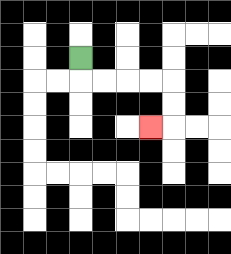{'start': '[3, 2]', 'end': '[6, 5]', 'path_directions': 'D,R,R,R,R,D,D,L', 'path_coordinates': '[[3, 2], [3, 3], [4, 3], [5, 3], [6, 3], [7, 3], [7, 4], [7, 5], [6, 5]]'}